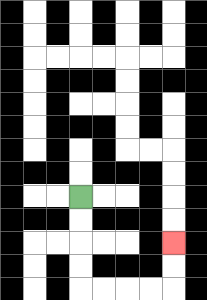{'start': '[3, 8]', 'end': '[7, 10]', 'path_directions': 'D,D,D,D,R,R,R,R,U,U', 'path_coordinates': '[[3, 8], [3, 9], [3, 10], [3, 11], [3, 12], [4, 12], [5, 12], [6, 12], [7, 12], [7, 11], [7, 10]]'}